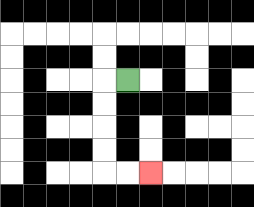{'start': '[5, 3]', 'end': '[6, 7]', 'path_directions': 'L,D,D,D,D,R,R', 'path_coordinates': '[[5, 3], [4, 3], [4, 4], [4, 5], [4, 6], [4, 7], [5, 7], [6, 7]]'}